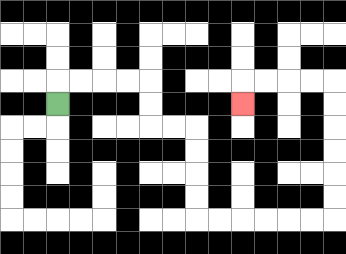{'start': '[2, 4]', 'end': '[10, 4]', 'path_directions': 'U,R,R,R,R,D,D,R,R,D,D,D,D,R,R,R,R,R,R,U,U,U,U,U,U,L,L,L,L,D', 'path_coordinates': '[[2, 4], [2, 3], [3, 3], [4, 3], [5, 3], [6, 3], [6, 4], [6, 5], [7, 5], [8, 5], [8, 6], [8, 7], [8, 8], [8, 9], [9, 9], [10, 9], [11, 9], [12, 9], [13, 9], [14, 9], [14, 8], [14, 7], [14, 6], [14, 5], [14, 4], [14, 3], [13, 3], [12, 3], [11, 3], [10, 3], [10, 4]]'}